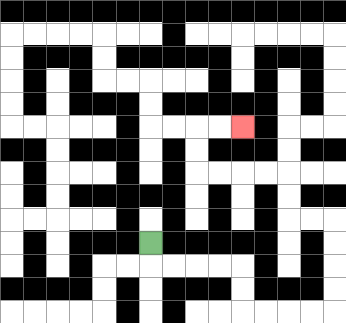{'start': '[6, 10]', 'end': '[10, 5]', 'path_directions': 'D,R,R,R,R,D,D,R,R,R,R,U,U,U,U,L,L,U,U,L,L,L,L,U,U,R,R', 'path_coordinates': '[[6, 10], [6, 11], [7, 11], [8, 11], [9, 11], [10, 11], [10, 12], [10, 13], [11, 13], [12, 13], [13, 13], [14, 13], [14, 12], [14, 11], [14, 10], [14, 9], [13, 9], [12, 9], [12, 8], [12, 7], [11, 7], [10, 7], [9, 7], [8, 7], [8, 6], [8, 5], [9, 5], [10, 5]]'}